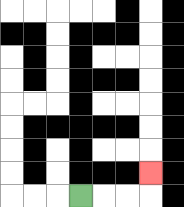{'start': '[3, 8]', 'end': '[6, 7]', 'path_directions': 'R,R,R,U', 'path_coordinates': '[[3, 8], [4, 8], [5, 8], [6, 8], [6, 7]]'}